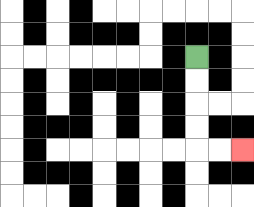{'start': '[8, 2]', 'end': '[10, 6]', 'path_directions': 'D,D,D,D,R,R', 'path_coordinates': '[[8, 2], [8, 3], [8, 4], [8, 5], [8, 6], [9, 6], [10, 6]]'}